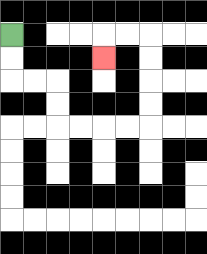{'start': '[0, 1]', 'end': '[4, 2]', 'path_directions': 'D,D,R,R,D,D,R,R,R,R,U,U,U,U,L,L,D', 'path_coordinates': '[[0, 1], [0, 2], [0, 3], [1, 3], [2, 3], [2, 4], [2, 5], [3, 5], [4, 5], [5, 5], [6, 5], [6, 4], [6, 3], [6, 2], [6, 1], [5, 1], [4, 1], [4, 2]]'}